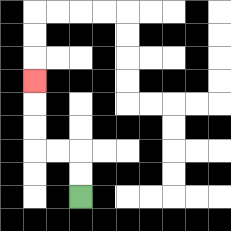{'start': '[3, 8]', 'end': '[1, 3]', 'path_directions': 'U,U,L,L,U,U,U', 'path_coordinates': '[[3, 8], [3, 7], [3, 6], [2, 6], [1, 6], [1, 5], [1, 4], [1, 3]]'}